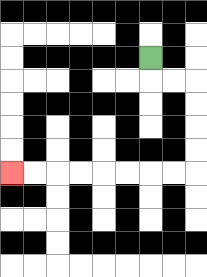{'start': '[6, 2]', 'end': '[0, 7]', 'path_directions': 'D,R,R,D,D,D,D,L,L,L,L,L,L,L,L', 'path_coordinates': '[[6, 2], [6, 3], [7, 3], [8, 3], [8, 4], [8, 5], [8, 6], [8, 7], [7, 7], [6, 7], [5, 7], [4, 7], [3, 7], [2, 7], [1, 7], [0, 7]]'}